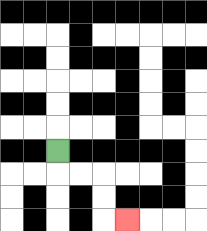{'start': '[2, 6]', 'end': '[5, 9]', 'path_directions': 'D,R,R,D,D,R', 'path_coordinates': '[[2, 6], [2, 7], [3, 7], [4, 7], [4, 8], [4, 9], [5, 9]]'}